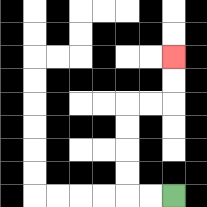{'start': '[7, 8]', 'end': '[7, 2]', 'path_directions': 'L,L,U,U,U,U,R,R,U,U', 'path_coordinates': '[[7, 8], [6, 8], [5, 8], [5, 7], [5, 6], [5, 5], [5, 4], [6, 4], [7, 4], [7, 3], [7, 2]]'}